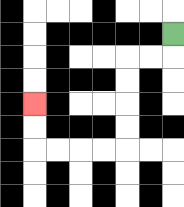{'start': '[7, 1]', 'end': '[1, 4]', 'path_directions': 'D,L,L,D,D,D,D,L,L,L,L,U,U', 'path_coordinates': '[[7, 1], [7, 2], [6, 2], [5, 2], [5, 3], [5, 4], [5, 5], [5, 6], [4, 6], [3, 6], [2, 6], [1, 6], [1, 5], [1, 4]]'}